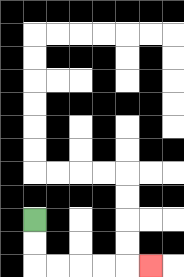{'start': '[1, 9]', 'end': '[6, 11]', 'path_directions': 'D,D,R,R,R,R,R', 'path_coordinates': '[[1, 9], [1, 10], [1, 11], [2, 11], [3, 11], [4, 11], [5, 11], [6, 11]]'}